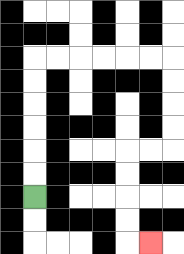{'start': '[1, 8]', 'end': '[6, 10]', 'path_directions': 'U,U,U,U,U,U,R,R,R,R,R,R,D,D,D,D,L,L,D,D,D,D,R', 'path_coordinates': '[[1, 8], [1, 7], [1, 6], [1, 5], [1, 4], [1, 3], [1, 2], [2, 2], [3, 2], [4, 2], [5, 2], [6, 2], [7, 2], [7, 3], [7, 4], [7, 5], [7, 6], [6, 6], [5, 6], [5, 7], [5, 8], [5, 9], [5, 10], [6, 10]]'}